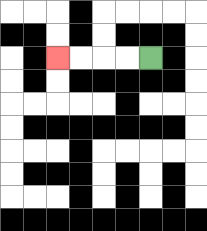{'start': '[6, 2]', 'end': '[2, 2]', 'path_directions': 'L,L,L,L', 'path_coordinates': '[[6, 2], [5, 2], [4, 2], [3, 2], [2, 2]]'}